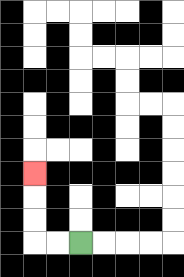{'start': '[3, 10]', 'end': '[1, 7]', 'path_directions': 'L,L,U,U,U', 'path_coordinates': '[[3, 10], [2, 10], [1, 10], [1, 9], [1, 8], [1, 7]]'}